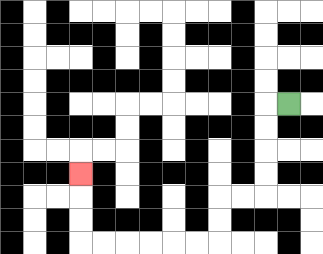{'start': '[12, 4]', 'end': '[3, 7]', 'path_directions': 'L,D,D,D,D,L,L,D,D,L,L,L,L,L,L,U,U,U', 'path_coordinates': '[[12, 4], [11, 4], [11, 5], [11, 6], [11, 7], [11, 8], [10, 8], [9, 8], [9, 9], [9, 10], [8, 10], [7, 10], [6, 10], [5, 10], [4, 10], [3, 10], [3, 9], [3, 8], [3, 7]]'}